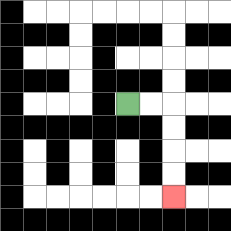{'start': '[5, 4]', 'end': '[7, 8]', 'path_directions': 'R,R,D,D,D,D', 'path_coordinates': '[[5, 4], [6, 4], [7, 4], [7, 5], [7, 6], [7, 7], [7, 8]]'}